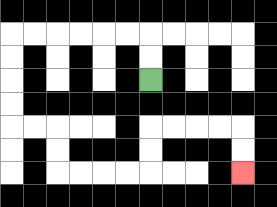{'start': '[6, 3]', 'end': '[10, 7]', 'path_directions': 'U,U,L,L,L,L,L,L,D,D,D,D,R,R,D,D,R,R,R,R,U,U,R,R,R,R,D,D', 'path_coordinates': '[[6, 3], [6, 2], [6, 1], [5, 1], [4, 1], [3, 1], [2, 1], [1, 1], [0, 1], [0, 2], [0, 3], [0, 4], [0, 5], [1, 5], [2, 5], [2, 6], [2, 7], [3, 7], [4, 7], [5, 7], [6, 7], [6, 6], [6, 5], [7, 5], [8, 5], [9, 5], [10, 5], [10, 6], [10, 7]]'}